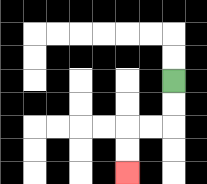{'start': '[7, 3]', 'end': '[5, 7]', 'path_directions': 'D,D,L,L,D,D', 'path_coordinates': '[[7, 3], [7, 4], [7, 5], [6, 5], [5, 5], [5, 6], [5, 7]]'}